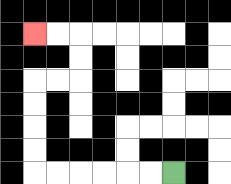{'start': '[7, 7]', 'end': '[1, 1]', 'path_directions': 'L,L,L,L,L,L,U,U,U,U,R,R,U,U,L,L', 'path_coordinates': '[[7, 7], [6, 7], [5, 7], [4, 7], [3, 7], [2, 7], [1, 7], [1, 6], [1, 5], [1, 4], [1, 3], [2, 3], [3, 3], [3, 2], [3, 1], [2, 1], [1, 1]]'}